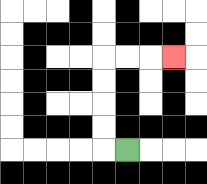{'start': '[5, 6]', 'end': '[7, 2]', 'path_directions': 'L,U,U,U,U,R,R,R', 'path_coordinates': '[[5, 6], [4, 6], [4, 5], [4, 4], [4, 3], [4, 2], [5, 2], [6, 2], [7, 2]]'}